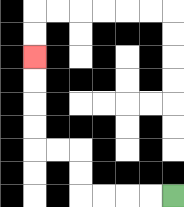{'start': '[7, 8]', 'end': '[1, 2]', 'path_directions': 'L,L,L,L,U,U,L,L,U,U,U,U', 'path_coordinates': '[[7, 8], [6, 8], [5, 8], [4, 8], [3, 8], [3, 7], [3, 6], [2, 6], [1, 6], [1, 5], [1, 4], [1, 3], [1, 2]]'}